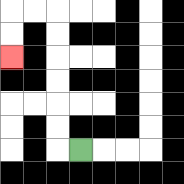{'start': '[3, 6]', 'end': '[0, 2]', 'path_directions': 'L,U,U,U,U,U,U,L,L,D,D', 'path_coordinates': '[[3, 6], [2, 6], [2, 5], [2, 4], [2, 3], [2, 2], [2, 1], [2, 0], [1, 0], [0, 0], [0, 1], [0, 2]]'}